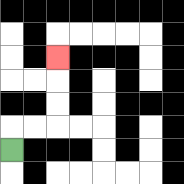{'start': '[0, 6]', 'end': '[2, 2]', 'path_directions': 'U,R,R,U,U,U', 'path_coordinates': '[[0, 6], [0, 5], [1, 5], [2, 5], [2, 4], [2, 3], [2, 2]]'}